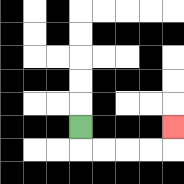{'start': '[3, 5]', 'end': '[7, 5]', 'path_directions': 'D,R,R,R,R,U', 'path_coordinates': '[[3, 5], [3, 6], [4, 6], [5, 6], [6, 6], [7, 6], [7, 5]]'}